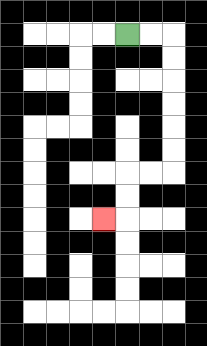{'start': '[5, 1]', 'end': '[4, 9]', 'path_directions': 'R,R,D,D,D,D,D,D,L,L,D,D,L', 'path_coordinates': '[[5, 1], [6, 1], [7, 1], [7, 2], [7, 3], [7, 4], [7, 5], [7, 6], [7, 7], [6, 7], [5, 7], [5, 8], [5, 9], [4, 9]]'}